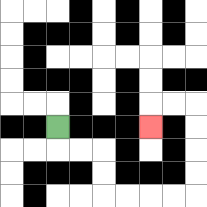{'start': '[2, 5]', 'end': '[6, 5]', 'path_directions': 'D,R,R,D,D,R,R,R,R,U,U,U,U,L,L,D', 'path_coordinates': '[[2, 5], [2, 6], [3, 6], [4, 6], [4, 7], [4, 8], [5, 8], [6, 8], [7, 8], [8, 8], [8, 7], [8, 6], [8, 5], [8, 4], [7, 4], [6, 4], [6, 5]]'}